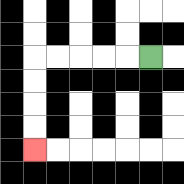{'start': '[6, 2]', 'end': '[1, 6]', 'path_directions': 'L,L,L,L,L,D,D,D,D', 'path_coordinates': '[[6, 2], [5, 2], [4, 2], [3, 2], [2, 2], [1, 2], [1, 3], [1, 4], [1, 5], [1, 6]]'}